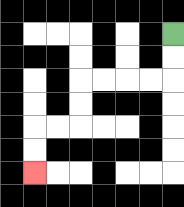{'start': '[7, 1]', 'end': '[1, 7]', 'path_directions': 'D,D,L,L,L,L,D,D,L,L,D,D', 'path_coordinates': '[[7, 1], [7, 2], [7, 3], [6, 3], [5, 3], [4, 3], [3, 3], [3, 4], [3, 5], [2, 5], [1, 5], [1, 6], [1, 7]]'}